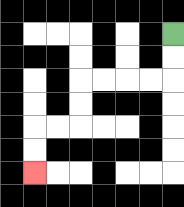{'start': '[7, 1]', 'end': '[1, 7]', 'path_directions': 'D,D,L,L,L,L,D,D,L,L,D,D', 'path_coordinates': '[[7, 1], [7, 2], [7, 3], [6, 3], [5, 3], [4, 3], [3, 3], [3, 4], [3, 5], [2, 5], [1, 5], [1, 6], [1, 7]]'}